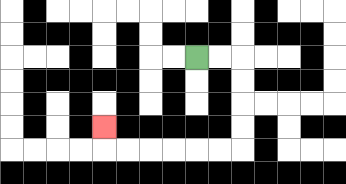{'start': '[8, 2]', 'end': '[4, 5]', 'path_directions': 'R,R,D,D,D,D,L,L,L,L,L,L,U', 'path_coordinates': '[[8, 2], [9, 2], [10, 2], [10, 3], [10, 4], [10, 5], [10, 6], [9, 6], [8, 6], [7, 6], [6, 6], [5, 6], [4, 6], [4, 5]]'}